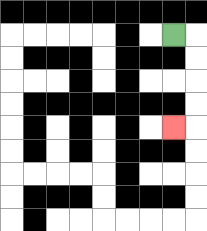{'start': '[7, 1]', 'end': '[7, 5]', 'path_directions': 'R,D,D,D,D,L', 'path_coordinates': '[[7, 1], [8, 1], [8, 2], [8, 3], [8, 4], [8, 5], [7, 5]]'}